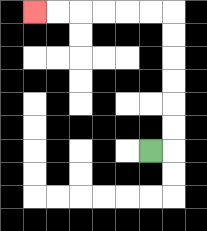{'start': '[6, 6]', 'end': '[1, 0]', 'path_directions': 'R,U,U,U,U,U,U,L,L,L,L,L,L', 'path_coordinates': '[[6, 6], [7, 6], [7, 5], [7, 4], [7, 3], [7, 2], [7, 1], [7, 0], [6, 0], [5, 0], [4, 0], [3, 0], [2, 0], [1, 0]]'}